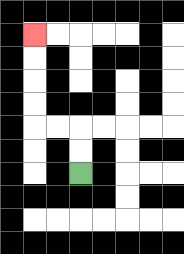{'start': '[3, 7]', 'end': '[1, 1]', 'path_directions': 'U,U,L,L,U,U,U,U', 'path_coordinates': '[[3, 7], [3, 6], [3, 5], [2, 5], [1, 5], [1, 4], [1, 3], [1, 2], [1, 1]]'}